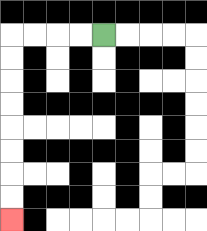{'start': '[4, 1]', 'end': '[0, 9]', 'path_directions': 'L,L,L,L,D,D,D,D,D,D,D,D', 'path_coordinates': '[[4, 1], [3, 1], [2, 1], [1, 1], [0, 1], [0, 2], [0, 3], [0, 4], [0, 5], [0, 6], [0, 7], [0, 8], [0, 9]]'}